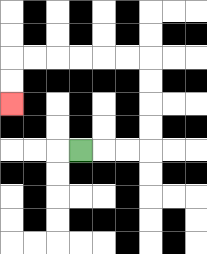{'start': '[3, 6]', 'end': '[0, 4]', 'path_directions': 'R,R,R,U,U,U,U,L,L,L,L,L,L,D,D', 'path_coordinates': '[[3, 6], [4, 6], [5, 6], [6, 6], [6, 5], [6, 4], [6, 3], [6, 2], [5, 2], [4, 2], [3, 2], [2, 2], [1, 2], [0, 2], [0, 3], [0, 4]]'}